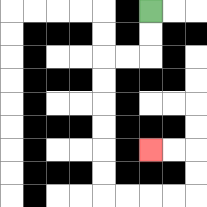{'start': '[6, 0]', 'end': '[6, 6]', 'path_directions': 'D,D,L,L,D,D,D,D,D,D,R,R,R,R,U,U,L,L', 'path_coordinates': '[[6, 0], [6, 1], [6, 2], [5, 2], [4, 2], [4, 3], [4, 4], [4, 5], [4, 6], [4, 7], [4, 8], [5, 8], [6, 8], [7, 8], [8, 8], [8, 7], [8, 6], [7, 6], [6, 6]]'}